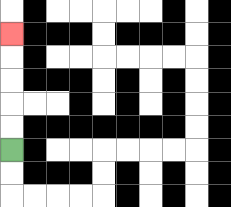{'start': '[0, 6]', 'end': '[0, 1]', 'path_directions': 'U,U,U,U,U', 'path_coordinates': '[[0, 6], [0, 5], [0, 4], [0, 3], [0, 2], [0, 1]]'}